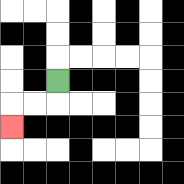{'start': '[2, 3]', 'end': '[0, 5]', 'path_directions': 'D,L,L,D', 'path_coordinates': '[[2, 3], [2, 4], [1, 4], [0, 4], [0, 5]]'}